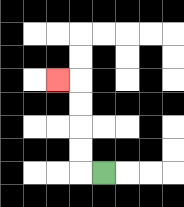{'start': '[4, 7]', 'end': '[2, 3]', 'path_directions': 'L,U,U,U,U,L', 'path_coordinates': '[[4, 7], [3, 7], [3, 6], [3, 5], [3, 4], [3, 3], [2, 3]]'}